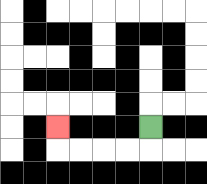{'start': '[6, 5]', 'end': '[2, 5]', 'path_directions': 'D,L,L,L,L,U', 'path_coordinates': '[[6, 5], [6, 6], [5, 6], [4, 6], [3, 6], [2, 6], [2, 5]]'}